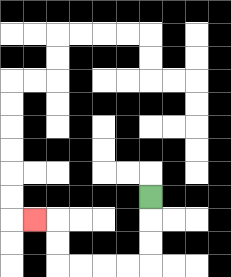{'start': '[6, 8]', 'end': '[1, 9]', 'path_directions': 'D,D,D,L,L,L,L,U,U,L', 'path_coordinates': '[[6, 8], [6, 9], [6, 10], [6, 11], [5, 11], [4, 11], [3, 11], [2, 11], [2, 10], [2, 9], [1, 9]]'}